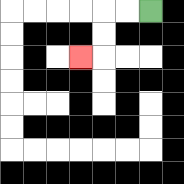{'start': '[6, 0]', 'end': '[3, 2]', 'path_directions': 'L,L,D,D,L', 'path_coordinates': '[[6, 0], [5, 0], [4, 0], [4, 1], [4, 2], [3, 2]]'}